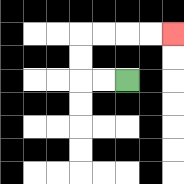{'start': '[5, 3]', 'end': '[7, 1]', 'path_directions': 'L,L,U,U,R,R,R,R', 'path_coordinates': '[[5, 3], [4, 3], [3, 3], [3, 2], [3, 1], [4, 1], [5, 1], [6, 1], [7, 1]]'}